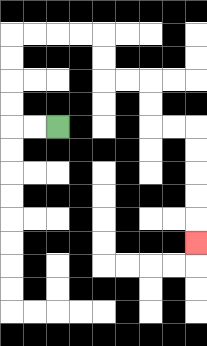{'start': '[2, 5]', 'end': '[8, 10]', 'path_directions': 'L,L,U,U,U,U,R,R,R,R,D,D,R,R,D,D,R,R,D,D,D,D,D', 'path_coordinates': '[[2, 5], [1, 5], [0, 5], [0, 4], [0, 3], [0, 2], [0, 1], [1, 1], [2, 1], [3, 1], [4, 1], [4, 2], [4, 3], [5, 3], [6, 3], [6, 4], [6, 5], [7, 5], [8, 5], [8, 6], [8, 7], [8, 8], [8, 9], [8, 10]]'}